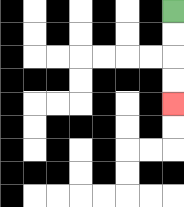{'start': '[7, 0]', 'end': '[7, 4]', 'path_directions': 'D,D,D,D', 'path_coordinates': '[[7, 0], [7, 1], [7, 2], [7, 3], [7, 4]]'}